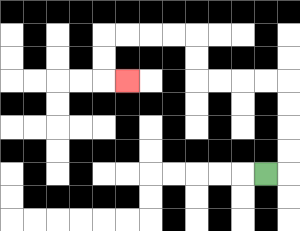{'start': '[11, 7]', 'end': '[5, 3]', 'path_directions': 'R,U,U,U,U,L,L,L,L,U,U,L,L,L,L,D,D,R', 'path_coordinates': '[[11, 7], [12, 7], [12, 6], [12, 5], [12, 4], [12, 3], [11, 3], [10, 3], [9, 3], [8, 3], [8, 2], [8, 1], [7, 1], [6, 1], [5, 1], [4, 1], [4, 2], [4, 3], [5, 3]]'}